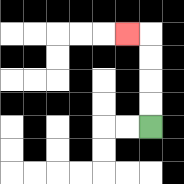{'start': '[6, 5]', 'end': '[5, 1]', 'path_directions': 'U,U,U,U,L', 'path_coordinates': '[[6, 5], [6, 4], [6, 3], [6, 2], [6, 1], [5, 1]]'}